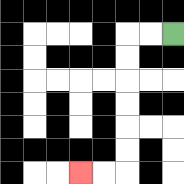{'start': '[7, 1]', 'end': '[3, 7]', 'path_directions': 'L,L,D,D,D,D,D,D,L,L', 'path_coordinates': '[[7, 1], [6, 1], [5, 1], [5, 2], [5, 3], [5, 4], [5, 5], [5, 6], [5, 7], [4, 7], [3, 7]]'}